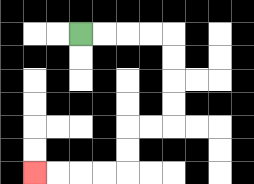{'start': '[3, 1]', 'end': '[1, 7]', 'path_directions': 'R,R,R,R,D,D,D,D,L,L,D,D,L,L,L,L', 'path_coordinates': '[[3, 1], [4, 1], [5, 1], [6, 1], [7, 1], [7, 2], [7, 3], [7, 4], [7, 5], [6, 5], [5, 5], [5, 6], [5, 7], [4, 7], [3, 7], [2, 7], [1, 7]]'}